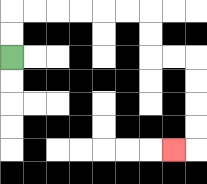{'start': '[0, 2]', 'end': '[7, 6]', 'path_directions': 'U,U,R,R,R,R,R,R,D,D,R,R,D,D,D,D,L', 'path_coordinates': '[[0, 2], [0, 1], [0, 0], [1, 0], [2, 0], [3, 0], [4, 0], [5, 0], [6, 0], [6, 1], [6, 2], [7, 2], [8, 2], [8, 3], [8, 4], [8, 5], [8, 6], [7, 6]]'}